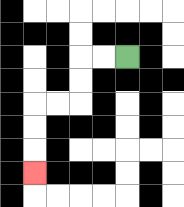{'start': '[5, 2]', 'end': '[1, 7]', 'path_directions': 'L,L,D,D,L,L,D,D,D', 'path_coordinates': '[[5, 2], [4, 2], [3, 2], [3, 3], [3, 4], [2, 4], [1, 4], [1, 5], [1, 6], [1, 7]]'}